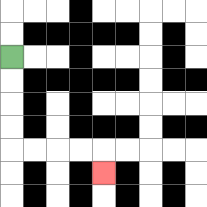{'start': '[0, 2]', 'end': '[4, 7]', 'path_directions': 'D,D,D,D,R,R,R,R,D', 'path_coordinates': '[[0, 2], [0, 3], [0, 4], [0, 5], [0, 6], [1, 6], [2, 6], [3, 6], [4, 6], [4, 7]]'}